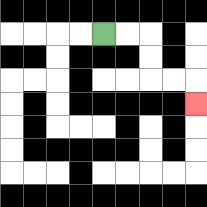{'start': '[4, 1]', 'end': '[8, 4]', 'path_directions': 'R,R,D,D,R,R,D', 'path_coordinates': '[[4, 1], [5, 1], [6, 1], [6, 2], [6, 3], [7, 3], [8, 3], [8, 4]]'}